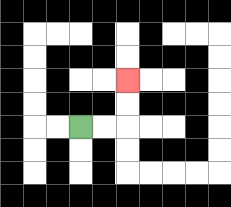{'start': '[3, 5]', 'end': '[5, 3]', 'path_directions': 'R,R,U,U', 'path_coordinates': '[[3, 5], [4, 5], [5, 5], [5, 4], [5, 3]]'}